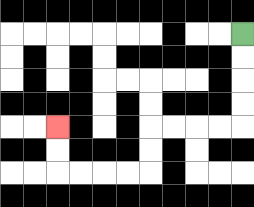{'start': '[10, 1]', 'end': '[2, 5]', 'path_directions': 'D,D,D,D,L,L,L,L,D,D,L,L,L,L,U,U', 'path_coordinates': '[[10, 1], [10, 2], [10, 3], [10, 4], [10, 5], [9, 5], [8, 5], [7, 5], [6, 5], [6, 6], [6, 7], [5, 7], [4, 7], [3, 7], [2, 7], [2, 6], [2, 5]]'}